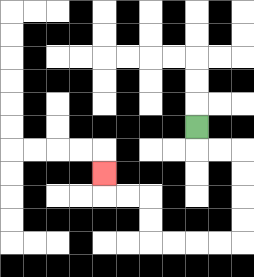{'start': '[8, 5]', 'end': '[4, 7]', 'path_directions': 'D,R,R,D,D,D,D,L,L,L,L,U,U,L,L,U', 'path_coordinates': '[[8, 5], [8, 6], [9, 6], [10, 6], [10, 7], [10, 8], [10, 9], [10, 10], [9, 10], [8, 10], [7, 10], [6, 10], [6, 9], [6, 8], [5, 8], [4, 8], [4, 7]]'}